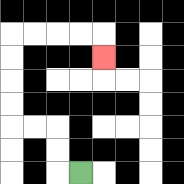{'start': '[3, 7]', 'end': '[4, 2]', 'path_directions': 'L,U,U,L,L,U,U,U,U,R,R,R,R,D', 'path_coordinates': '[[3, 7], [2, 7], [2, 6], [2, 5], [1, 5], [0, 5], [0, 4], [0, 3], [0, 2], [0, 1], [1, 1], [2, 1], [3, 1], [4, 1], [4, 2]]'}